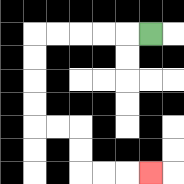{'start': '[6, 1]', 'end': '[6, 7]', 'path_directions': 'L,L,L,L,L,D,D,D,D,R,R,D,D,R,R,R', 'path_coordinates': '[[6, 1], [5, 1], [4, 1], [3, 1], [2, 1], [1, 1], [1, 2], [1, 3], [1, 4], [1, 5], [2, 5], [3, 5], [3, 6], [3, 7], [4, 7], [5, 7], [6, 7]]'}